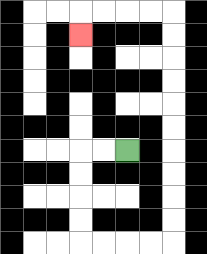{'start': '[5, 6]', 'end': '[3, 1]', 'path_directions': 'L,L,D,D,D,D,R,R,R,R,U,U,U,U,U,U,U,U,U,U,L,L,L,L,D', 'path_coordinates': '[[5, 6], [4, 6], [3, 6], [3, 7], [3, 8], [3, 9], [3, 10], [4, 10], [5, 10], [6, 10], [7, 10], [7, 9], [7, 8], [7, 7], [7, 6], [7, 5], [7, 4], [7, 3], [7, 2], [7, 1], [7, 0], [6, 0], [5, 0], [4, 0], [3, 0], [3, 1]]'}